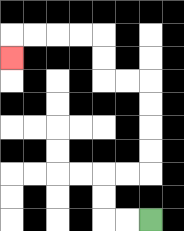{'start': '[6, 9]', 'end': '[0, 2]', 'path_directions': 'L,L,U,U,R,R,U,U,U,U,L,L,U,U,L,L,L,L,D', 'path_coordinates': '[[6, 9], [5, 9], [4, 9], [4, 8], [4, 7], [5, 7], [6, 7], [6, 6], [6, 5], [6, 4], [6, 3], [5, 3], [4, 3], [4, 2], [4, 1], [3, 1], [2, 1], [1, 1], [0, 1], [0, 2]]'}